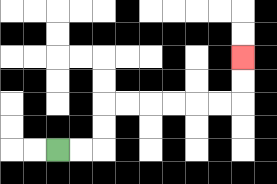{'start': '[2, 6]', 'end': '[10, 2]', 'path_directions': 'R,R,U,U,R,R,R,R,R,R,U,U', 'path_coordinates': '[[2, 6], [3, 6], [4, 6], [4, 5], [4, 4], [5, 4], [6, 4], [7, 4], [8, 4], [9, 4], [10, 4], [10, 3], [10, 2]]'}